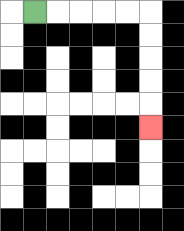{'start': '[1, 0]', 'end': '[6, 5]', 'path_directions': 'R,R,R,R,R,D,D,D,D,D', 'path_coordinates': '[[1, 0], [2, 0], [3, 0], [4, 0], [5, 0], [6, 0], [6, 1], [6, 2], [6, 3], [6, 4], [6, 5]]'}